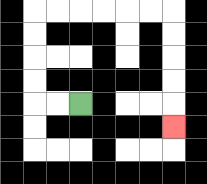{'start': '[3, 4]', 'end': '[7, 5]', 'path_directions': 'L,L,U,U,U,U,R,R,R,R,R,R,D,D,D,D,D', 'path_coordinates': '[[3, 4], [2, 4], [1, 4], [1, 3], [1, 2], [1, 1], [1, 0], [2, 0], [3, 0], [4, 0], [5, 0], [6, 0], [7, 0], [7, 1], [7, 2], [7, 3], [7, 4], [7, 5]]'}